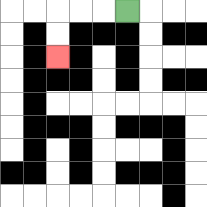{'start': '[5, 0]', 'end': '[2, 2]', 'path_directions': 'L,L,L,D,D', 'path_coordinates': '[[5, 0], [4, 0], [3, 0], [2, 0], [2, 1], [2, 2]]'}